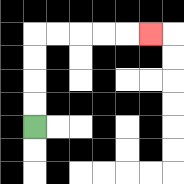{'start': '[1, 5]', 'end': '[6, 1]', 'path_directions': 'U,U,U,U,R,R,R,R,R', 'path_coordinates': '[[1, 5], [1, 4], [1, 3], [1, 2], [1, 1], [2, 1], [3, 1], [4, 1], [5, 1], [6, 1]]'}